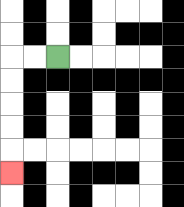{'start': '[2, 2]', 'end': '[0, 7]', 'path_directions': 'L,L,D,D,D,D,D', 'path_coordinates': '[[2, 2], [1, 2], [0, 2], [0, 3], [0, 4], [0, 5], [0, 6], [0, 7]]'}